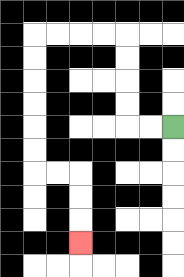{'start': '[7, 5]', 'end': '[3, 10]', 'path_directions': 'L,L,U,U,U,U,L,L,L,L,D,D,D,D,D,D,R,R,D,D,D', 'path_coordinates': '[[7, 5], [6, 5], [5, 5], [5, 4], [5, 3], [5, 2], [5, 1], [4, 1], [3, 1], [2, 1], [1, 1], [1, 2], [1, 3], [1, 4], [1, 5], [1, 6], [1, 7], [2, 7], [3, 7], [3, 8], [3, 9], [3, 10]]'}